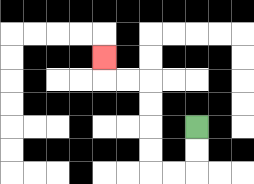{'start': '[8, 5]', 'end': '[4, 2]', 'path_directions': 'D,D,L,L,U,U,U,U,L,L,U', 'path_coordinates': '[[8, 5], [8, 6], [8, 7], [7, 7], [6, 7], [6, 6], [6, 5], [6, 4], [6, 3], [5, 3], [4, 3], [4, 2]]'}